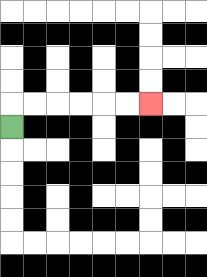{'start': '[0, 5]', 'end': '[6, 4]', 'path_directions': 'U,R,R,R,R,R,R', 'path_coordinates': '[[0, 5], [0, 4], [1, 4], [2, 4], [3, 4], [4, 4], [5, 4], [6, 4]]'}